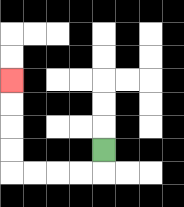{'start': '[4, 6]', 'end': '[0, 3]', 'path_directions': 'D,L,L,L,L,U,U,U,U', 'path_coordinates': '[[4, 6], [4, 7], [3, 7], [2, 7], [1, 7], [0, 7], [0, 6], [0, 5], [0, 4], [0, 3]]'}